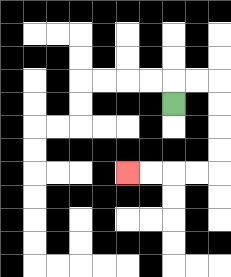{'start': '[7, 4]', 'end': '[5, 7]', 'path_directions': 'U,R,R,D,D,D,D,L,L,L,L', 'path_coordinates': '[[7, 4], [7, 3], [8, 3], [9, 3], [9, 4], [9, 5], [9, 6], [9, 7], [8, 7], [7, 7], [6, 7], [5, 7]]'}